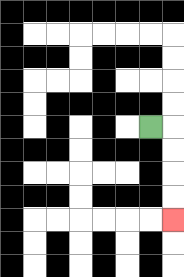{'start': '[6, 5]', 'end': '[7, 9]', 'path_directions': 'R,D,D,D,D', 'path_coordinates': '[[6, 5], [7, 5], [7, 6], [7, 7], [7, 8], [7, 9]]'}